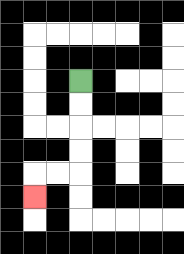{'start': '[3, 3]', 'end': '[1, 8]', 'path_directions': 'D,D,D,D,L,L,D', 'path_coordinates': '[[3, 3], [3, 4], [3, 5], [3, 6], [3, 7], [2, 7], [1, 7], [1, 8]]'}